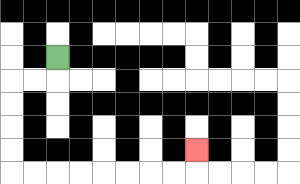{'start': '[2, 2]', 'end': '[8, 6]', 'path_directions': 'D,L,L,D,D,D,D,R,R,R,R,R,R,R,R,U', 'path_coordinates': '[[2, 2], [2, 3], [1, 3], [0, 3], [0, 4], [0, 5], [0, 6], [0, 7], [1, 7], [2, 7], [3, 7], [4, 7], [5, 7], [6, 7], [7, 7], [8, 7], [8, 6]]'}